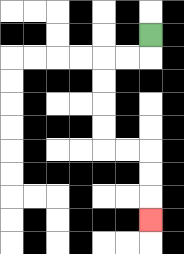{'start': '[6, 1]', 'end': '[6, 9]', 'path_directions': 'D,L,L,D,D,D,D,R,R,D,D,D', 'path_coordinates': '[[6, 1], [6, 2], [5, 2], [4, 2], [4, 3], [4, 4], [4, 5], [4, 6], [5, 6], [6, 6], [6, 7], [6, 8], [6, 9]]'}